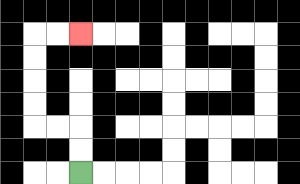{'start': '[3, 7]', 'end': '[3, 1]', 'path_directions': 'U,U,L,L,U,U,U,U,R,R', 'path_coordinates': '[[3, 7], [3, 6], [3, 5], [2, 5], [1, 5], [1, 4], [1, 3], [1, 2], [1, 1], [2, 1], [3, 1]]'}